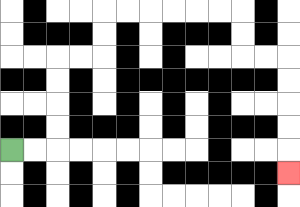{'start': '[0, 6]', 'end': '[12, 7]', 'path_directions': 'R,R,U,U,U,U,R,R,U,U,R,R,R,R,R,R,D,D,R,R,D,D,D,D,D', 'path_coordinates': '[[0, 6], [1, 6], [2, 6], [2, 5], [2, 4], [2, 3], [2, 2], [3, 2], [4, 2], [4, 1], [4, 0], [5, 0], [6, 0], [7, 0], [8, 0], [9, 0], [10, 0], [10, 1], [10, 2], [11, 2], [12, 2], [12, 3], [12, 4], [12, 5], [12, 6], [12, 7]]'}